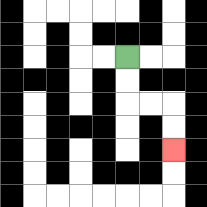{'start': '[5, 2]', 'end': '[7, 6]', 'path_directions': 'D,D,R,R,D,D', 'path_coordinates': '[[5, 2], [5, 3], [5, 4], [6, 4], [7, 4], [7, 5], [7, 6]]'}